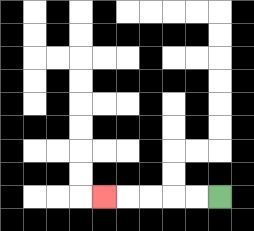{'start': '[9, 8]', 'end': '[4, 8]', 'path_directions': 'L,L,L,L,L', 'path_coordinates': '[[9, 8], [8, 8], [7, 8], [6, 8], [5, 8], [4, 8]]'}